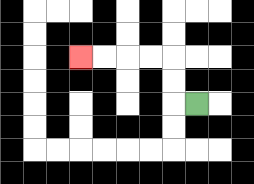{'start': '[8, 4]', 'end': '[3, 2]', 'path_directions': 'L,U,U,L,L,L,L', 'path_coordinates': '[[8, 4], [7, 4], [7, 3], [7, 2], [6, 2], [5, 2], [4, 2], [3, 2]]'}